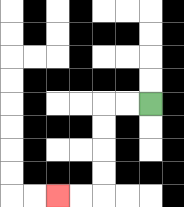{'start': '[6, 4]', 'end': '[2, 8]', 'path_directions': 'L,L,D,D,D,D,L,L', 'path_coordinates': '[[6, 4], [5, 4], [4, 4], [4, 5], [4, 6], [4, 7], [4, 8], [3, 8], [2, 8]]'}